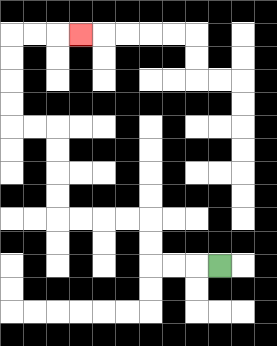{'start': '[9, 11]', 'end': '[3, 1]', 'path_directions': 'L,L,L,U,U,L,L,L,L,U,U,U,U,L,L,U,U,U,U,R,R,R', 'path_coordinates': '[[9, 11], [8, 11], [7, 11], [6, 11], [6, 10], [6, 9], [5, 9], [4, 9], [3, 9], [2, 9], [2, 8], [2, 7], [2, 6], [2, 5], [1, 5], [0, 5], [0, 4], [0, 3], [0, 2], [0, 1], [1, 1], [2, 1], [3, 1]]'}